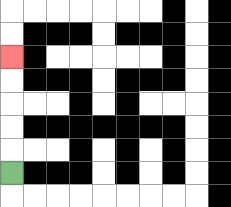{'start': '[0, 7]', 'end': '[0, 2]', 'path_directions': 'U,U,U,U,U', 'path_coordinates': '[[0, 7], [0, 6], [0, 5], [0, 4], [0, 3], [0, 2]]'}